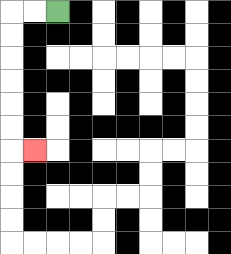{'start': '[2, 0]', 'end': '[1, 6]', 'path_directions': 'L,L,D,D,D,D,D,D,R', 'path_coordinates': '[[2, 0], [1, 0], [0, 0], [0, 1], [0, 2], [0, 3], [0, 4], [0, 5], [0, 6], [1, 6]]'}